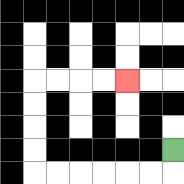{'start': '[7, 6]', 'end': '[5, 3]', 'path_directions': 'D,L,L,L,L,L,L,U,U,U,U,R,R,R,R', 'path_coordinates': '[[7, 6], [7, 7], [6, 7], [5, 7], [4, 7], [3, 7], [2, 7], [1, 7], [1, 6], [1, 5], [1, 4], [1, 3], [2, 3], [3, 3], [4, 3], [5, 3]]'}